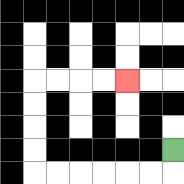{'start': '[7, 6]', 'end': '[5, 3]', 'path_directions': 'D,L,L,L,L,L,L,U,U,U,U,R,R,R,R', 'path_coordinates': '[[7, 6], [7, 7], [6, 7], [5, 7], [4, 7], [3, 7], [2, 7], [1, 7], [1, 6], [1, 5], [1, 4], [1, 3], [2, 3], [3, 3], [4, 3], [5, 3]]'}